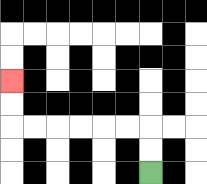{'start': '[6, 7]', 'end': '[0, 3]', 'path_directions': 'U,U,L,L,L,L,L,L,U,U', 'path_coordinates': '[[6, 7], [6, 6], [6, 5], [5, 5], [4, 5], [3, 5], [2, 5], [1, 5], [0, 5], [0, 4], [0, 3]]'}